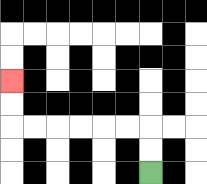{'start': '[6, 7]', 'end': '[0, 3]', 'path_directions': 'U,U,L,L,L,L,L,L,U,U', 'path_coordinates': '[[6, 7], [6, 6], [6, 5], [5, 5], [4, 5], [3, 5], [2, 5], [1, 5], [0, 5], [0, 4], [0, 3]]'}